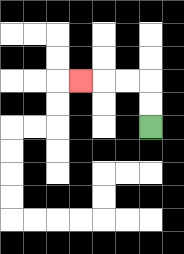{'start': '[6, 5]', 'end': '[3, 3]', 'path_directions': 'U,U,L,L,L', 'path_coordinates': '[[6, 5], [6, 4], [6, 3], [5, 3], [4, 3], [3, 3]]'}